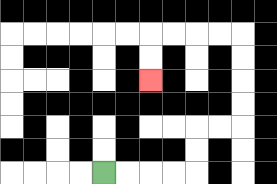{'start': '[4, 7]', 'end': '[6, 3]', 'path_directions': 'R,R,R,R,U,U,R,R,U,U,U,U,L,L,L,L,D,D', 'path_coordinates': '[[4, 7], [5, 7], [6, 7], [7, 7], [8, 7], [8, 6], [8, 5], [9, 5], [10, 5], [10, 4], [10, 3], [10, 2], [10, 1], [9, 1], [8, 1], [7, 1], [6, 1], [6, 2], [6, 3]]'}